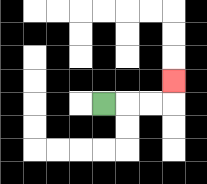{'start': '[4, 4]', 'end': '[7, 3]', 'path_directions': 'R,R,R,U', 'path_coordinates': '[[4, 4], [5, 4], [6, 4], [7, 4], [7, 3]]'}